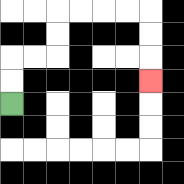{'start': '[0, 4]', 'end': '[6, 3]', 'path_directions': 'U,U,R,R,U,U,R,R,R,R,D,D,D', 'path_coordinates': '[[0, 4], [0, 3], [0, 2], [1, 2], [2, 2], [2, 1], [2, 0], [3, 0], [4, 0], [5, 0], [6, 0], [6, 1], [6, 2], [6, 3]]'}